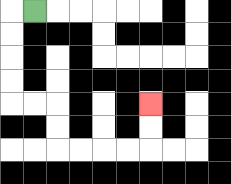{'start': '[1, 0]', 'end': '[6, 4]', 'path_directions': 'L,D,D,D,D,R,R,D,D,R,R,R,R,U,U', 'path_coordinates': '[[1, 0], [0, 0], [0, 1], [0, 2], [0, 3], [0, 4], [1, 4], [2, 4], [2, 5], [2, 6], [3, 6], [4, 6], [5, 6], [6, 6], [6, 5], [6, 4]]'}